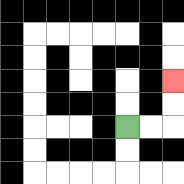{'start': '[5, 5]', 'end': '[7, 3]', 'path_directions': 'R,R,U,U', 'path_coordinates': '[[5, 5], [6, 5], [7, 5], [7, 4], [7, 3]]'}